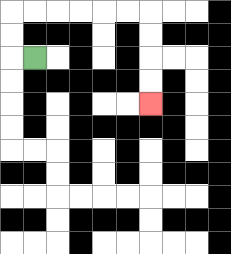{'start': '[1, 2]', 'end': '[6, 4]', 'path_directions': 'L,U,U,R,R,R,R,R,R,D,D,D,D', 'path_coordinates': '[[1, 2], [0, 2], [0, 1], [0, 0], [1, 0], [2, 0], [3, 0], [4, 0], [5, 0], [6, 0], [6, 1], [6, 2], [6, 3], [6, 4]]'}